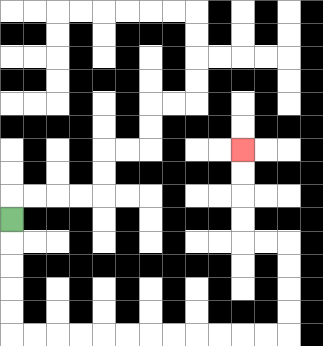{'start': '[0, 9]', 'end': '[10, 6]', 'path_directions': 'D,D,D,D,D,R,R,R,R,R,R,R,R,R,R,R,R,U,U,U,U,L,L,U,U,U,U', 'path_coordinates': '[[0, 9], [0, 10], [0, 11], [0, 12], [0, 13], [0, 14], [1, 14], [2, 14], [3, 14], [4, 14], [5, 14], [6, 14], [7, 14], [8, 14], [9, 14], [10, 14], [11, 14], [12, 14], [12, 13], [12, 12], [12, 11], [12, 10], [11, 10], [10, 10], [10, 9], [10, 8], [10, 7], [10, 6]]'}